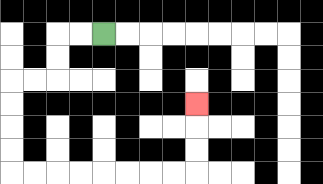{'start': '[4, 1]', 'end': '[8, 4]', 'path_directions': 'L,L,D,D,L,L,D,D,D,D,R,R,R,R,R,R,R,R,U,U,U', 'path_coordinates': '[[4, 1], [3, 1], [2, 1], [2, 2], [2, 3], [1, 3], [0, 3], [0, 4], [0, 5], [0, 6], [0, 7], [1, 7], [2, 7], [3, 7], [4, 7], [5, 7], [6, 7], [7, 7], [8, 7], [8, 6], [8, 5], [8, 4]]'}